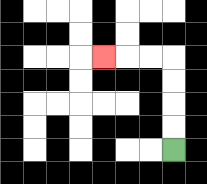{'start': '[7, 6]', 'end': '[4, 2]', 'path_directions': 'U,U,U,U,L,L,L', 'path_coordinates': '[[7, 6], [7, 5], [7, 4], [7, 3], [7, 2], [6, 2], [5, 2], [4, 2]]'}